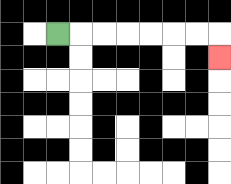{'start': '[2, 1]', 'end': '[9, 2]', 'path_directions': 'R,R,R,R,R,R,R,D', 'path_coordinates': '[[2, 1], [3, 1], [4, 1], [5, 1], [6, 1], [7, 1], [8, 1], [9, 1], [9, 2]]'}